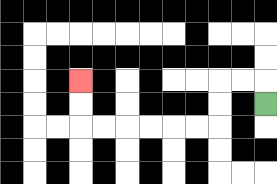{'start': '[11, 4]', 'end': '[3, 3]', 'path_directions': 'U,L,L,D,D,L,L,L,L,L,L,U,U', 'path_coordinates': '[[11, 4], [11, 3], [10, 3], [9, 3], [9, 4], [9, 5], [8, 5], [7, 5], [6, 5], [5, 5], [4, 5], [3, 5], [3, 4], [3, 3]]'}